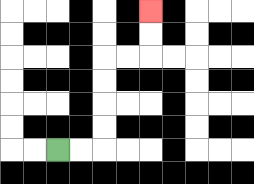{'start': '[2, 6]', 'end': '[6, 0]', 'path_directions': 'R,R,U,U,U,U,R,R,U,U', 'path_coordinates': '[[2, 6], [3, 6], [4, 6], [4, 5], [4, 4], [4, 3], [4, 2], [5, 2], [6, 2], [6, 1], [6, 0]]'}